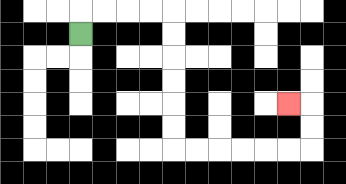{'start': '[3, 1]', 'end': '[12, 4]', 'path_directions': 'U,R,R,R,R,D,D,D,D,D,D,R,R,R,R,R,R,U,U,L', 'path_coordinates': '[[3, 1], [3, 0], [4, 0], [5, 0], [6, 0], [7, 0], [7, 1], [7, 2], [7, 3], [7, 4], [7, 5], [7, 6], [8, 6], [9, 6], [10, 6], [11, 6], [12, 6], [13, 6], [13, 5], [13, 4], [12, 4]]'}